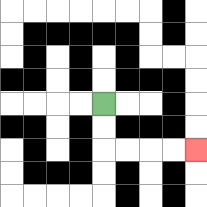{'start': '[4, 4]', 'end': '[8, 6]', 'path_directions': 'D,D,R,R,R,R', 'path_coordinates': '[[4, 4], [4, 5], [4, 6], [5, 6], [6, 6], [7, 6], [8, 6]]'}